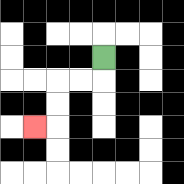{'start': '[4, 2]', 'end': '[1, 5]', 'path_directions': 'D,L,L,D,D,L', 'path_coordinates': '[[4, 2], [4, 3], [3, 3], [2, 3], [2, 4], [2, 5], [1, 5]]'}